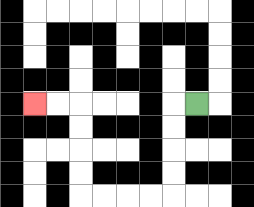{'start': '[8, 4]', 'end': '[1, 4]', 'path_directions': 'L,D,D,D,D,L,L,L,L,U,U,U,U,L,L', 'path_coordinates': '[[8, 4], [7, 4], [7, 5], [7, 6], [7, 7], [7, 8], [6, 8], [5, 8], [4, 8], [3, 8], [3, 7], [3, 6], [3, 5], [3, 4], [2, 4], [1, 4]]'}